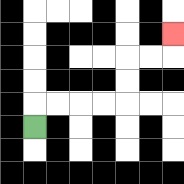{'start': '[1, 5]', 'end': '[7, 1]', 'path_directions': 'U,R,R,R,R,U,U,R,R,U', 'path_coordinates': '[[1, 5], [1, 4], [2, 4], [3, 4], [4, 4], [5, 4], [5, 3], [5, 2], [6, 2], [7, 2], [7, 1]]'}